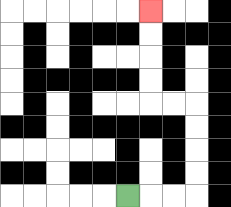{'start': '[5, 8]', 'end': '[6, 0]', 'path_directions': 'R,R,R,U,U,U,U,L,L,U,U,U,U', 'path_coordinates': '[[5, 8], [6, 8], [7, 8], [8, 8], [8, 7], [8, 6], [8, 5], [8, 4], [7, 4], [6, 4], [6, 3], [6, 2], [6, 1], [6, 0]]'}